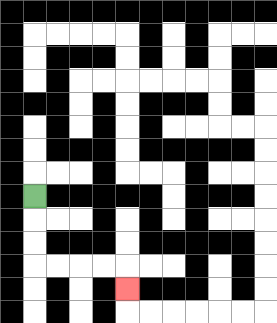{'start': '[1, 8]', 'end': '[5, 12]', 'path_directions': 'D,D,D,R,R,R,R,D', 'path_coordinates': '[[1, 8], [1, 9], [1, 10], [1, 11], [2, 11], [3, 11], [4, 11], [5, 11], [5, 12]]'}